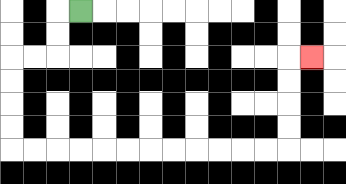{'start': '[3, 0]', 'end': '[13, 2]', 'path_directions': 'L,D,D,L,L,D,D,D,D,R,R,R,R,R,R,R,R,R,R,R,R,U,U,U,U,R', 'path_coordinates': '[[3, 0], [2, 0], [2, 1], [2, 2], [1, 2], [0, 2], [0, 3], [0, 4], [0, 5], [0, 6], [1, 6], [2, 6], [3, 6], [4, 6], [5, 6], [6, 6], [7, 6], [8, 6], [9, 6], [10, 6], [11, 6], [12, 6], [12, 5], [12, 4], [12, 3], [12, 2], [13, 2]]'}